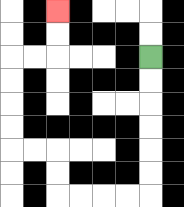{'start': '[6, 2]', 'end': '[2, 0]', 'path_directions': 'D,D,D,D,D,D,L,L,L,L,U,U,L,L,U,U,U,U,R,R,U,U', 'path_coordinates': '[[6, 2], [6, 3], [6, 4], [6, 5], [6, 6], [6, 7], [6, 8], [5, 8], [4, 8], [3, 8], [2, 8], [2, 7], [2, 6], [1, 6], [0, 6], [0, 5], [0, 4], [0, 3], [0, 2], [1, 2], [2, 2], [2, 1], [2, 0]]'}